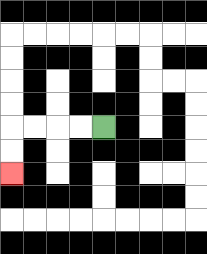{'start': '[4, 5]', 'end': '[0, 7]', 'path_directions': 'L,L,L,L,D,D', 'path_coordinates': '[[4, 5], [3, 5], [2, 5], [1, 5], [0, 5], [0, 6], [0, 7]]'}